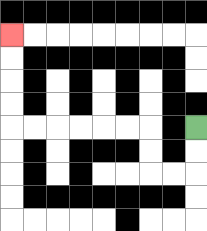{'start': '[8, 5]', 'end': '[0, 1]', 'path_directions': 'D,D,L,L,U,U,L,L,L,L,L,L,U,U,U,U', 'path_coordinates': '[[8, 5], [8, 6], [8, 7], [7, 7], [6, 7], [6, 6], [6, 5], [5, 5], [4, 5], [3, 5], [2, 5], [1, 5], [0, 5], [0, 4], [0, 3], [0, 2], [0, 1]]'}